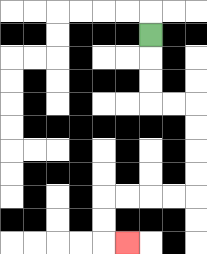{'start': '[6, 1]', 'end': '[5, 10]', 'path_directions': 'D,D,D,R,R,D,D,D,D,L,L,L,L,D,D,R', 'path_coordinates': '[[6, 1], [6, 2], [6, 3], [6, 4], [7, 4], [8, 4], [8, 5], [8, 6], [8, 7], [8, 8], [7, 8], [6, 8], [5, 8], [4, 8], [4, 9], [4, 10], [5, 10]]'}